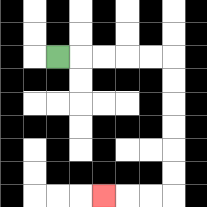{'start': '[2, 2]', 'end': '[4, 8]', 'path_directions': 'R,R,R,R,R,D,D,D,D,D,D,L,L,L', 'path_coordinates': '[[2, 2], [3, 2], [4, 2], [5, 2], [6, 2], [7, 2], [7, 3], [7, 4], [7, 5], [7, 6], [7, 7], [7, 8], [6, 8], [5, 8], [4, 8]]'}